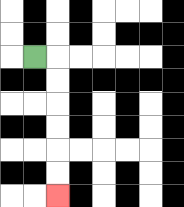{'start': '[1, 2]', 'end': '[2, 8]', 'path_directions': 'R,D,D,D,D,D,D', 'path_coordinates': '[[1, 2], [2, 2], [2, 3], [2, 4], [2, 5], [2, 6], [2, 7], [2, 8]]'}